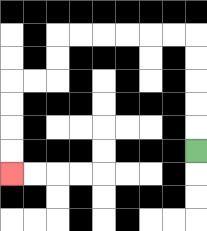{'start': '[8, 6]', 'end': '[0, 7]', 'path_directions': 'U,U,U,U,U,L,L,L,L,L,L,D,D,L,L,D,D,D,D', 'path_coordinates': '[[8, 6], [8, 5], [8, 4], [8, 3], [8, 2], [8, 1], [7, 1], [6, 1], [5, 1], [4, 1], [3, 1], [2, 1], [2, 2], [2, 3], [1, 3], [0, 3], [0, 4], [0, 5], [0, 6], [0, 7]]'}